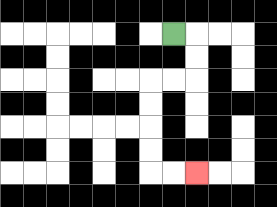{'start': '[7, 1]', 'end': '[8, 7]', 'path_directions': 'R,D,D,L,L,D,D,D,D,R,R', 'path_coordinates': '[[7, 1], [8, 1], [8, 2], [8, 3], [7, 3], [6, 3], [6, 4], [6, 5], [6, 6], [6, 7], [7, 7], [8, 7]]'}